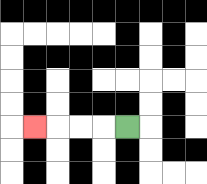{'start': '[5, 5]', 'end': '[1, 5]', 'path_directions': 'L,L,L,L', 'path_coordinates': '[[5, 5], [4, 5], [3, 5], [2, 5], [1, 5]]'}